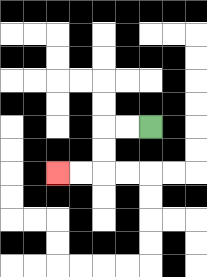{'start': '[6, 5]', 'end': '[2, 7]', 'path_directions': 'L,L,D,D,L,L', 'path_coordinates': '[[6, 5], [5, 5], [4, 5], [4, 6], [4, 7], [3, 7], [2, 7]]'}